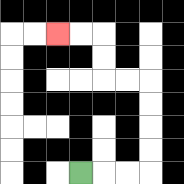{'start': '[3, 7]', 'end': '[2, 1]', 'path_directions': 'R,R,R,U,U,U,U,L,L,U,U,L,L', 'path_coordinates': '[[3, 7], [4, 7], [5, 7], [6, 7], [6, 6], [6, 5], [6, 4], [6, 3], [5, 3], [4, 3], [4, 2], [4, 1], [3, 1], [2, 1]]'}